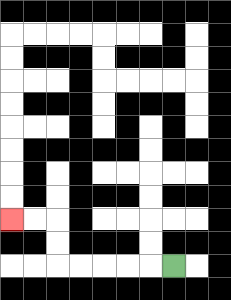{'start': '[7, 11]', 'end': '[0, 9]', 'path_directions': 'L,L,L,L,L,U,U,L,L', 'path_coordinates': '[[7, 11], [6, 11], [5, 11], [4, 11], [3, 11], [2, 11], [2, 10], [2, 9], [1, 9], [0, 9]]'}